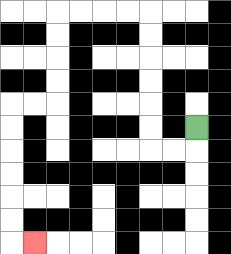{'start': '[8, 5]', 'end': '[1, 10]', 'path_directions': 'D,L,L,U,U,U,U,U,U,L,L,L,L,D,D,D,D,L,L,D,D,D,D,D,D,R', 'path_coordinates': '[[8, 5], [8, 6], [7, 6], [6, 6], [6, 5], [6, 4], [6, 3], [6, 2], [6, 1], [6, 0], [5, 0], [4, 0], [3, 0], [2, 0], [2, 1], [2, 2], [2, 3], [2, 4], [1, 4], [0, 4], [0, 5], [0, 6], [0, 7], [0, 8], [0, 9], [0, 10], [1, 10]]'}